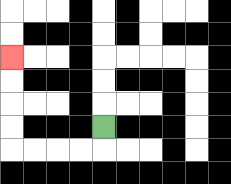{'start': '[4, 5]', 'end': '[0, 2]', 'path_directions': 'D,L,L,L,L,U,U,U,U', 'path_coordinates': '[[4, 5], [4, 6], [3, 6], [2, 6], [1, 6], [0, 6], [0, 5], [0, 4], [0, 3], [0, 2]]'}